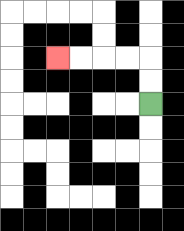{'start': '[6, 4]', 'end': '[2, 2]', 'path_directions': 'U,U,L,L,L,L', 'path_coordinates': '[[6, 4], [6, 3], [6, 2], [5, 2], [4, 2], [3, 2], [2, 2]]'}